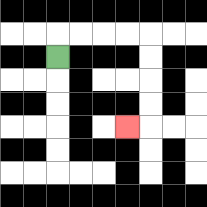{'start': '[2, 2]', 'end': '[5, 5]', 'path_directions': 'U,R,R,R,R,D,D,D,D,L', 'path_coordinates': '[[2, 2], [2, 1], [3, 1], [4, 1], [5, 1], [6, 1], [6, 2], [6, 3], [6, 4], [6, 5], [5, 5]]'}